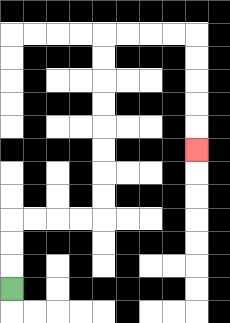{'start': '[0, 12]', 'end': '[8, 6]', 'path_directions': 'U,U,U,R,R,R,R,U,U,U,U,U,U,U,U,R,R,R,R,D,D,D,D,D', 'path_coordinates': '[[0, 12], [0, 11], [0, 10], [0, 9], [1, 9], [2, 9], [3, 9], [4, 9], [4, 8], [4, 7], [4, 6], [4, 5], [4, 4], [4, 3], [4, 2], [4, 1], [5, 1], [6, 1], [7, 1], [8, 1], [8, 2], [8, 3], [8, 4], [8, 5], [8, 6]]'}